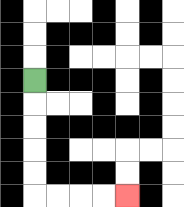{'start': '[1, 3]', 'end': '[5, 8]', 'path_directions': 'D,D,D,D,D,R,R,R,R', 'path_coordinates': '[[1, 3], [1, 4], [1, 5], [1, 6], [1, 7], [1, 8], [2, 8], [3, 8], [4, 8], [5, 8]]'}